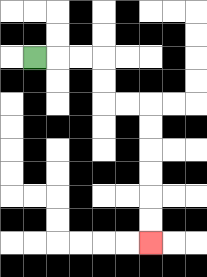{'start': '[1, 2]', 'end': '[6, 10]', 'path_directions': 'R,R,R,D,D,R,R,D,D,D,D,D,D', 'path_coordinates': '[[1, 2], [2, 2], [3, 2], [4, 2], [4, 3], [4, 4], [5, 4], [6, 4], [6, 5], [6, 6], [6, 7], [6, 8], [6, 9], [6, 10]]'}